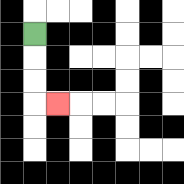{'start': '[1, 1]', 'end': '[2, 4]', 'path_directions': 'D,D,D,R', 'path_coordinates': '[[1, 1], [1, 2], [1, 3], [1, 4], [2, 4]]'}